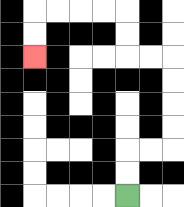{'start': '[5, 8]', 'end': '[1, 2]', 'path_directions': 'U,U,R,R,U,U,U,U,L,L,U,U,L,L,L,L,D,D', 'path_coordinates': '[[5, 8], [5, 7], [5, 6], [6, 6], [7, 6], [7, 5], [7, 4], [7, 3], [7, 2], [6, 2], [5, 2], [5, 1], [5, 0], [4, 0], [3, 0], [2, 0], [1, 0], [1, 1], [1, 2]]'}